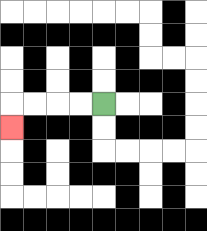{'start': '[4, 4]', 'end': '[0, 5]', 'path_directions': 'L,L,L,L,D', 'path_coordinates': '[[4, 4], [3, 4], [2, 4], [1, 4], [0, 4], [0, 5]]'}